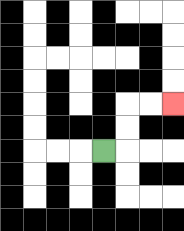{'start': '[4, 6]', 'end': '[7, 4]', 'path_directions': 'R,U,U,R,R', 'path_coordinates': '[[4, 6], [5, 6], [5, 5], [5, 4], [6, 4], [7, 4]]'}